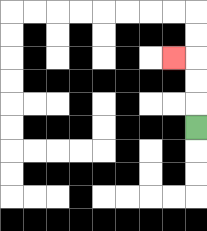{'start': '[8, 5]', 'end': '[7, 2]', 'path_directions': 'U,U,U,L', 'path_coordinates': '[[8, 5], [8, 4], [8, 3], [8, 2], [7, 2]]'}